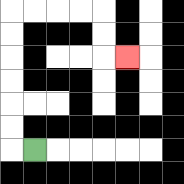{'start': '[1, 6]', 'end': '[5, 2]', 'path_directions': 'L,U,U,U,U,U,U,R,R,R,R,D,D,R', 'path_coordinates': '[[1, 6], [0, 6], [0, 5], [0, 4], [0, 3], [0, 2], [0, 1], [0, 0], [1, 0], [2, 0], [3, 0], [4, 0], [4, 1], [4, 2], [5, 2]]'}